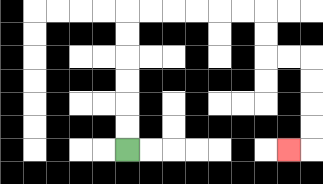{'start': '[5, 6]', 'end': '[12, 6]', 'path_directions': 'U,U,U,U,U,U,R,R,R,R,R,R,D,D,R,R,D,D,D,D,L', 'path_coordinates': '[[5, 6], [5, 5], [5, 4], [5, 3], [5, 2], [5, 1], [5, 0], [6, 0], [7, 0], [8, 0], [9, 0], [10, 0], [11, 0], [11, 1], [11, 2], [12, 2], [13, 2], [13, 3], [13, 4], [13, 5], [13, 6], [12, 6]]'}